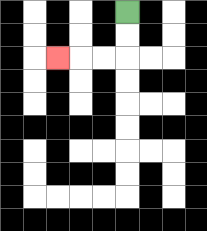{'start': '[5, 0]', 'end': '[2, 2]', 'path_directions': 'D,D,L,L,L', 'path_coordinates': '[[5, 0], [5, 1], [5, 2], [4, 2], [3, 2], [2, 2]]'}